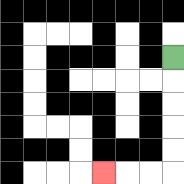{'start': '[7, 2]', 'end': '[4, 7]', 'path_directions': 'D,D,D,D,D,L,L,L', 'path_coordinates': '[[7, 2], [7, 3], [7, 4], [7, 5], [7, 6], [7, 7], [6, 7], [5, 7], [4, 7]]'}